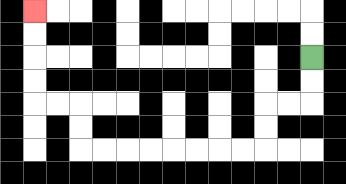{'start': '[13, 2]', 'end': '[1, 0]', 'path_directions': 'D,D,L,L,D,D,L,L,L,L,L,L,L,L,U,U,L,L,U,U,U,U', 'path_coordinates': '[[13, 2], [13, 3], [13, 4], [12, 4], [11, 4], [11, 5], [11, 6], [10, 6], [9, 6], [8, 6], [7, 6], [6, 6], [5, 6], [4, 6], [3, 6], [3, 5], [3, 4], [2, 4], [1, 4], [1, 3], [1, 2], [1, 1], [1, 0]]'}